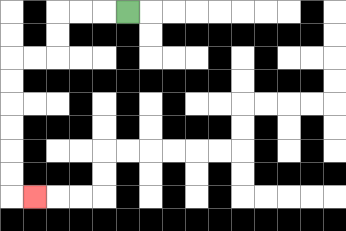{'start': '[5, 0]', 'end': '[1, 8]', 'path_directions': 'L,L,L,D,D,L,L,D,D,D,D,D,D,R', 'path_coordinates': '[[5, 0], [4, 0], [3, 0], [2, 0], [2, 1], [2, 2], [1, 2], [0, 2], [0, 3], [0, 4], [0, 5], [0, 6], [0, 7], [0, 8], [1, 8]]'}